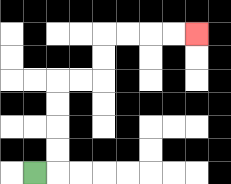{'start': '[1, 7]', 'end': '[8, 1]', 'path_directions': 'R,U,U,U,U,R,R,U,U,R,R,R,R', 'path_coordinates': '[[1, 7], [2, 7], [2, 6], [2, 5], [2, 4], [2, 3], [3, 3], [4, 3], [4, 2], [4, 1], [5, 1], [6, 1], [7, 1], [8, 1]]'}